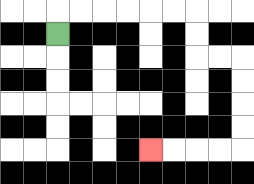{'start': '[2, 1]', 'end': '[6, 6]', 'path_directions': 'U,R,R,R,R,R,R,D,D,R,R,D,D,D,D,L,L,L,L', 'path_coordinates': '[[2, 1], [2, 0], [3, 0], [4, 0], [5, 0], [6, 0], [7, 0], [8, 0], [8, 1], [8, 2], [9, 2], [10, 2], [10, 3], [10, 4], [10, 5], [10, 6], [9, 6], [8, 6], [7, 6], [6, 6]]'}